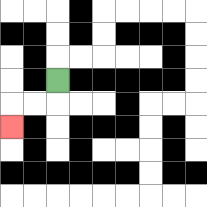{'start': '[2, 3]', 'end': '[0, 5]', 'path_directions': 'D,L,L,D', 'path_coordinates': '[[2, 3], [2, 4], [1, 4], [0, 4], [0, 5]]'}